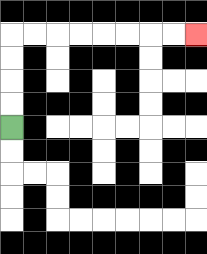{'start': '[0, 5]', 'end': '[8, 1]', 'path_directions': 'U,U,U,U,R,R,R,R,R,R,R,R', 'path_coordinates': '[[0, 5], [0, 4], [0, 3], [0, 2], [0, 1], [1, 1], [2, 1], [3, 1], [4, 1], [5, 1], [6, 1], [7, 1], [8, 1]]'}